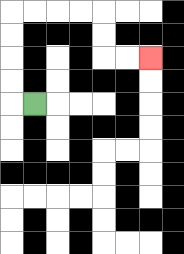{'start': '[1, 4]', 'end': '[6, 2]', 'path_directions': 'L,U,U,U,U,R,R,R,R,D,D,R,R', 'path_coordinates': '[[1, 4], [0, 4], [0, 3], [0, 2], [0, 1], [0, 0], [1, 0], [2, 0], [3, 0], [4, 0], [4, 1], [4, 2], [5, 2], [6, 2]]'}